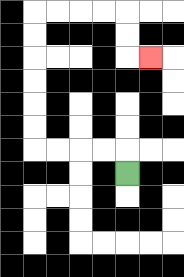{'start': '[5, 7]', 'end': '[6, 2]', 'path_directions': 'U,L,L,L,L,U,U,U,U,U,U,R,R,R,R,D,D,R', 'path_coordinates': '[[5, 7], [5, 6], [4, 6], [3, 6], [2, 6], [1, 6], [1, 5], [1, 4], [1, 3], [1, 2], [1, 1], [1, 0], [2, 0], [3, 0], [4, 0], [5, 0], [5, 1], [5, 2], [6, 2]]'}